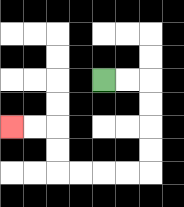{'start': '[4, 3]', 'end': '[0, 5]', 'path_directions': 'R,R,D,D,D,D,L,L,L,L,U,U,L,L', 'path_coordinates': '[[4, 3], [5, 3], [6, 3], [6, 4], [6, 5], [6, 6], [6, 7], [5, 7], [4, 7], [3, 7], [2, 7], [2, 6], [2, 5], [1, 5], [0, 5]]'}